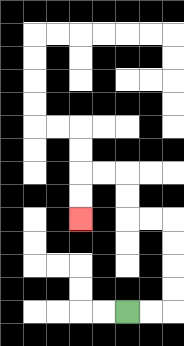{'start': '[5, 13]', 'end': '[3, 9]', 'path_directions': 'R,R,U,U,U,U,L,L,U,U,L,L,D,D', 'path_coordinates': '[[5, 13], [6, 13], [7, 13], [7, 12], [7, 11], [7, 10], [7, 9], [6, 9], [5, 9], [5, 8], [5, 7], [4, 7], [3, 7], [3, 8], [3, 9]]'}